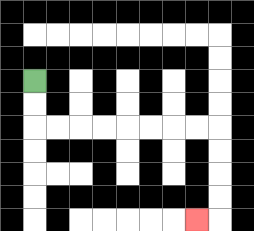{'start': '[1, 3]', 'end': '[8, 9]', 'path_directions': 'D,D,R,R,R,R,R,R,R,R,D,D,D,D,L', 'path_coordinates': '[[1, 3], [1, 4], [1, 5], [2, 5], [3, 5], [4, 5], [5, 5], [6, 5], [7, 5], [8, 5], [9, 5], [9, 6], [9, 7], [9, 8], [9, 9], [8, 9]]'}